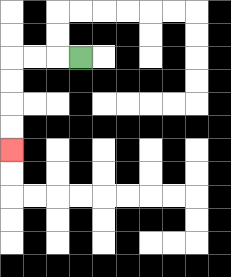{'start': '[3, 2]', 'end': '[0, 6]', 'path_directions': 'L,L,L,D,D,D,D', 'path_coordinates': '[[3, 2], [2, 2], [1, 2], [0, 2], [0, 3], [0, 4], [0, 5], [0, 6]]'}